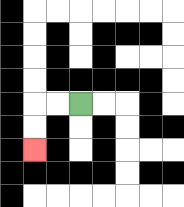{'start': '[3, 4]', 'end': '[1, 6]', 'path_directions': 'L,L,D,D', 'path_coordinates': '[[3, 4], [2, 4], [1, 4], [1, 5], [1, 6]]'}